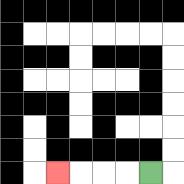{'start': '[6, 7]', 'end': '[2, 7]', 'path_directions': 'L,L,L,L', 'path_coordinates': '[[6, 7], [5, 7], [4, 7], [3, 7], [2, 7]]'}